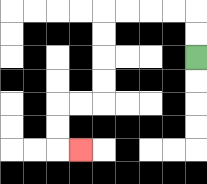{'start': '[8, 2]', 'end': '[3, 6]', 'path_directions': 'U,U,L,L,L,L,D,D,D,D,L,L,D,D,R', 'path_coordinates': '[[8, 2], [8, 1], [8, 0], [7, 0], [6, 0], [5, 0], [4, 0], [4, 1], [4, 2], [4, 3], [4, 4], [3, 4], [2, 4], [2, 5], [2, 6], [3, 6]]'}